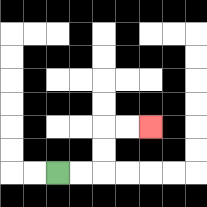{'start': '[2, 7]', 'end': '[6, 5]', 'path_directions': 'R,R,U,U,R,R', 'path_coordinates': '[[2, 7], [3, 7], [4, 7], [4, 6], [4, 5], [5, 5], [6, 5]]'}